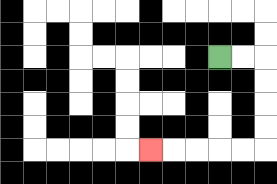{'start': '[9, 2]', 'end': '[6, 6]', 'path_directions': 'R,R,D,D,D,D,L,L,L,L,L', 'path_coordinates': '[[9, 2], [10, 2], [11, 2], [11, 3], [11, 4], [11, 5], [11, 6], [10, 6], [9, 6], [8, 6], [7, 6], [6, 6]]'}